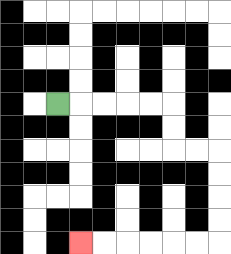{'start': '[2, 4]', 'end': '[3, 10]', 'path_directions': 'R,R,R,R,R,D,D,R,R,D,D,D,D,L,L,L,L,L,L', 'path_coordinates': '[[2, 4], [3, 4], [4, 4], [5, 4], [6, 4], [7, 4], [7, 5], [7, 6], [8, 6], [9, 6], [9, 7], [9, 8], [9, 9], [9, 10], [8, 10], [7, 10], [6, 10], [5, 10], [4, 10], [3, 10]]'}